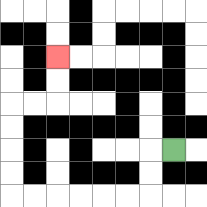{'start': '[7, 6]', 'end': '[2, 2]', 'path_directions': 'L,D,D,L,L,L,L,L,L,U,U,U,U,R,R,U,U', 'path_coordinates': '[[7, 6], [6, 6], [6, 7], [6, 8], [5, 8], [4, 8], [3, 8], [2, 8], [1, 8], [0, 8], [0, 7], [0, 6], [0, 5], [0, 4], [1, 4], [2, 4], [2, 3], [2, 2]]'}